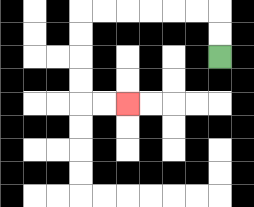{'start': '[9, 2]', 'end': '[5, 4]', 'path_directions': 'U,U,L,L,L,L,L,L,D,D,D,D,R,R', 'path_coordinates': '[[9, 2], [9, 1], [9, 0], [8, 0], [7, 0], [6, 0], [5, 0], [4, 0], [3, 0], [3, 1], [3, 2], [3, 3], [3, 4], [4, 4], [5, 4]]'}